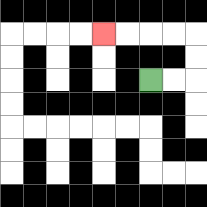{'start': '[6, 3]', 'end': '[4, 1]', 'path_directions': 'R,R,U,U,L,L,L,L', 'path_coordinates': '[[6, 3], [7, 3], [8, 3], [8, 2], [8, 1], [7, 1], [6, 1], [5, 1], [4, 1]]'}